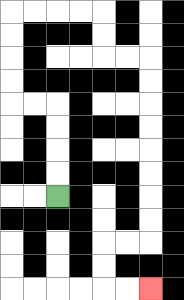{'start': '[2, 8]', 'end': '[6, 12]', 'path_directions': 'U,U,U,U,L,L,U,U,U,U,R,R,R,R,D,D,R,R,D,D,D,D,D,D,D,D,L,L,D,D,R,R', 'path_coordinates': '[[2, 8], [2, 7], [2, 6], [2, 5], [2, 4], [1, 4], [0, 4], [0, 3], [0, 2], [0, 1], [0, 0], [1, 0], [2, 0], [3, 0], [4, 0], [4, 1], [4, 2], [5, 2], [6, 2], [6, 3], [6, 4], [6, 5], [6, 6], [6, 7], [6, 8], [6, 9], [6, 10], [5, 10], [4, 10], [4, 11], [4, 12], [5, 12], [6, 12]]'}